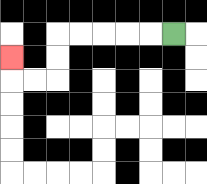{'start': '[7, 1]', 'end': '[0, 2]', 'path_directions': 'L,L,L,L,L,D,D,L,L,U', 'path_coordinates': '[[7, 1], [6, 1], [5, 1], [4, 1], [3, 1], [2, 1], [2, 2], [2, 3], [1, 3], [0, 3], [0, 2]]'}